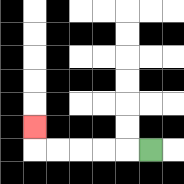{'start': '[6, 6]', 'end': '[1, 5]', 'path_directions': 'L,L,L,L,L,U', 'path_coordinates': '[[6, 6], [5, 6], [4, 6], [3, 6], [2, 6], [1, 6], [1, 5]]'}